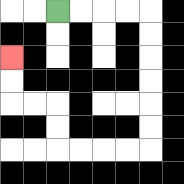{'start': '[2, 0]', 'end': '[0, 2]', 'path_directions': 'R,R,R,R,D,D,D,D,D,D,L,L,L,L,U,U,L,L,U,U', 'path_coordinates': '[[2, 0], [3, 0], [4, 0], [5, 0], [6, 0], [6, 1], [6, 2], [6, 3], [6, 4], [6, 5], [6, 6], [5, 6], [4, 6], [3, 6], [2, 6], [2, 5], [2, 4], [1, 4], [0, 4], [0, 3], [0, 2]]'}